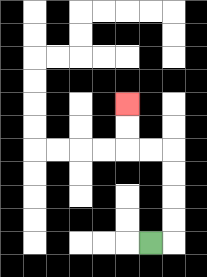{'start': '[6, 10]', 'end': '[5, 4]', 'path_directions': 'R,U,U,U,U,L,L,U,U', 'path_coordinates': '[[6, 10], [7, 10], [7, 9], [7, 8], [7, 7], [7, 6], [6, 6], [5, 6], [5, 5], [5, 4]]'}